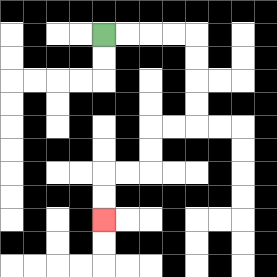{'start': '[4, 1]', 'end': '[4, 9]', 'path_directions': 'R,R,R,R,D,D,D,D,L,L,D,D,L,L,D,D', 'path_coordinates': '[[4, 1], [5, 1], [6, 1], [7, 1], [8, 1], [8, 2], [8, 3], [8, 4], [8, 5], [7, 5], [6, 5], [6, 6], [6, 7], [5, 7], [4, 7], [4, 8], [4, 9]]'}